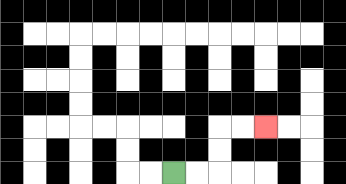{'start': '[7, 7]', 'end': '[11, 5]', 'path_directions': 'R,R,U,U,R,R', 'path_coordinates': '[[7, 7], [8, 7], [9, 7], [9, 6], [9, 5], [10, 5], [11, 5]]'}